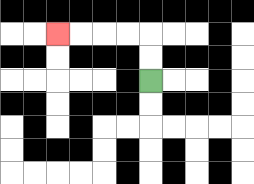{'start': '[6, 3]', 'end': '[2, 1]', 'path_directions': 'U,U,L,L,L,L', 'path_coordinates': '[[6, 3], [6, 2], [6, 1], [5, 1], [4, 1], [3, 1], [2, 1]]'}